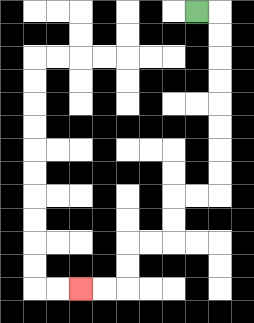{'start': '[8, 0]', 'end': '[3, 12]', 'path_directions': 'R,D,D,D,D,D,D,D,D,L,L,D,D,L,L,D,D,L,L', 'path_coordinates': '[[8, 0], [9, 0], [9, 1], [9, 2], [9, 3], [9, 4], [9, 5], [9, 6], [9, 7], [9, 8], [8, 8], [7, 8], [7, 9], [7, 10], [6, 10], [5, 10], [5, 11], [5, 12], [4, 12], [3, 12]]'}